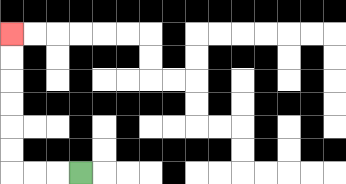{'start': '[3, 7]', 'end': '[0, 1]', 'path_directions': 'L,L,L,U,U,U,U,U,U', 'path_coordinates': '[[3, 7], [2, 7], [1, 7], [0, 7], [0, 6], [0, 5], [0, 4], [0, 3], [0, 2], [0, 1]]'}